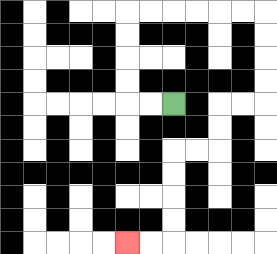{'start': '[7, 4]', 'end': '[5, 10]', 'path_directions': 'L,L,U,U,U,U,R,R,R,R,R,R,D,D,D,D,L,L,D,D,L,L,D,D,D,D,L,L', 'path_coordinates': '[[7, 4], [6, 4], [5, 4], [5, 3], [5, 2], [5, 1], [5, 0], [6, 0], [7, 0], [8, 0], [9, 0], [10, 0], [11, 0], [11, 1], [11, 2], [11, 3], [11, 4], [10, 4], [9, 4], [9, 5], [9, 6], [8, 6], [7, 6], [7, 7], [7, 8], [7, 9], [7, 10], [6, 10], [5, 10]]'}